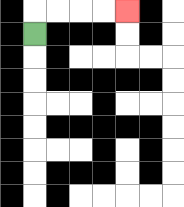{'start': '[1, 1]', 'end': '[5, 0]', 'path_directions': 'U,R,R,R,R', 'path_coordinates': '[[1, 1], [1, 0], [2, 0], [3, 0], [4, 0], [5, 0]]'}